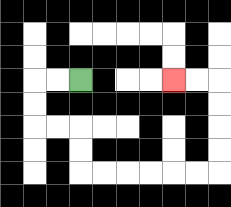{'start': '[3, 3]', 'end': '[7, 3]', 'path_directions': 'L,L,D,D,R,R,D,D,R,R,R,R,R,R,U,U,U,U,L,L', 'path_coordinates': '[[3, 3], [2, 3], [1, 3], [1, 4], [1, 5], [2, 5], [3, 5], [3, 6], [3, 7], [4, 7], [5, 7], [6, 7], [7, 7], [8, 7], [9, 7], [9, 6], [9, 5], [9, 4], [9, 3], [8, 3], [7, 3]]'}